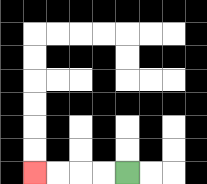{'start': '[5, 7]', 'end': '[1, 7]', 'path_directions': 'L,L,L,L', 'path_coordinates': '[[5, 7], [4, 7], [3, 7], [2, 7], [1, 7]]'}